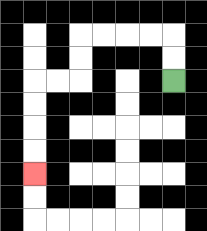{'start': '[7, 3]', 'end': '[1, 7]', 'path_directions': 'U,U,L,L,L,L,D,D,L,L,D,D,D,D', 'path_coordinates': '[[7, 3], [7, 2], [7, 1], [6, 1], [5, 1], [4, 1], [3, 1], [3, 2], [3, 3], [2, 3], [1, 3], [1, 4], [1, 5], [1, 6], [1, 7]]'}